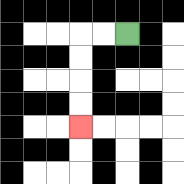{'start': '[5, 1]', 'end': '[3, 5]', 'path_directions': 'L,L,D,D,D,D', 'path_coordinates': '[[5, 1], [4, 1], [3, 1], [3, 2], [3, 3], [3, 4], [3, 5]]'}